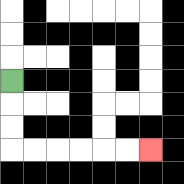{'start': '[0, 3]', 'end': '[6, 6]', 'path_directions': 'D,D,D,R,R,R,R,R,R', 'path_coordinates': '[[0, 3], [0, 4], [0, 5], [0, 6], [1, 6], [2, 6], [3, 6], [4, 6], [5, 6], [6, 6]]'}